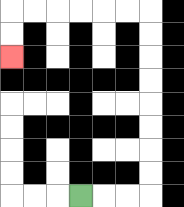{'start': '[3, 8]', 'end': '[0, 2]', 'path_directions': 'R,R,R,U,U,U,U,U,U,U,U,L,L,L,L,L,L,D,D', 'path_coordinates': '[[3, 8], [4, 8], [5, 8], [6, 8], [6, 7], [6, 6], [6, 5], [6, 4], [6, 3], [6, 2], [6, 1], [6, 0], [5, 0], [4, 0], [3, 0], [2, 0], [1, 0], [0, 0], [0, 1], [0, 2]]'}